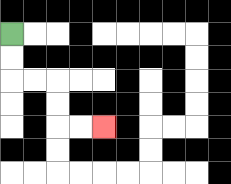{'start': '[0, 1]', 'end': '[4, 5]', 'path_directions': 'D,D,R,R,D,D,R,R', 'path_coordinates': '[[0, 1], [0, 2], [0, 3], [1, 3], [2, 3], [2, 4], [2, 5], [3, 5], [4, 5]]'}